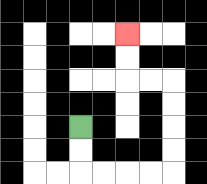{'start': '[3, 5]', 'end': '[5, 1]', 'path_directions': 'D,D,R,R,R,R,U,U,U,U,L,L,U,U', 'path_coordinates': '[[3, 5], [3, 6], [3, 7], [4, 7], [5, 7], [6, 7], [7, 7], [7, 6], [7, 5], [7, 4], [7, 3], [6, 3], [5, 3], [5, 2], [5, 1]]'}